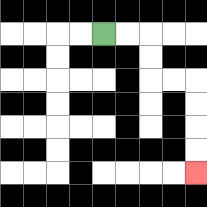{'start': '[4, 1]', 'end': '[8, 7]', 'path_directions': 'R,R,D,D,R,R,D,D,D,D', 'path_coordinates': '[[4, 1], [5, 1], [6, 1], [6, 2], [6, 3], [7, 3], [8, 3], [8, 4], [8, 5], [8, 6], [8, 7]]'}